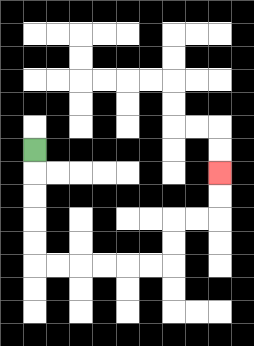{'start': '[1, 6]', 'end': '[9, 7]', 'path_directions': 'D,D,D,D,D,R,R,R,R,R,R,U,U,R,R,U,U', 'path_coordinates': '[[1, 6], [1, 7], [1, 8], [1, 9], [1, 10], [1, 11], [2, 11], [3, 11], [4, 11], [5, 11], [6, 11], [7, 11], [7, 10], [7, 9], [8, 9], [9, 9], [9, 8], [9, 7]]'}